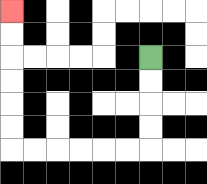{'start': '[6, 2]', 'end': '[0, 0]', 'path_directions': 'D,D,D,D,L,L,L,L,L,L,U,U,U,U,U,U', 'path_coordinates': '[[6, 2], [6, 3], [6, 4], [6, 5], [6, 6], [5, 6], [4, 6], [3, 6], [2, 6], [1, 6], [0, 6], [0, 5], [0, 4], [0, 3], [0, 2], [0, 1], [0, 0]]'}